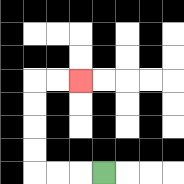{'start': '[4, 7]', 'end': '[3, 3]', 'path_directions': 'L,L,L,U,U,U,U,R,R', 'path_coordinates': '[[4, 7], [3, 7], [2, 7], [1, 7], [1, 6], [1, 5], [1, 4], [1, 3], [2, 3], [3, 3]]'}